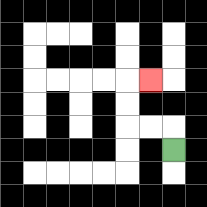{'start': '[7, 6]', 'end': '[6, 3]', 'path_directions': 'U,L,L,U,U,R', 'path_coordinates': '[[7, 6], [7, 5], [6, 5], [5, 5], [5, 4], [5, 3], [6, 3]]'}